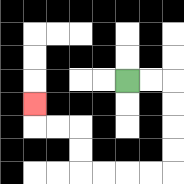{'start': '[5, 3]', 'end': '[1, 4]', 'path_directions': 'R,R,D,D,D,D,L,L,L,L,U,U,L,L,U', 'path_coordinates': '[[5, 3], [6, 3], [7, 3], [7, 4], [7, 5], [7, 6], [7, 7], [6, 7], [5, 7], [4, 7], [3, 7], [3, 6], [3, 5], [2, 5], [1, 5], [1, 4]]'}